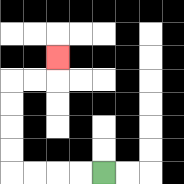{'start': '[4, 7]', 'end': '[2, 2]', 'path_directions': 'L,L,L,L,U,U,U,U,R,R,U', 'path_coordinates': '[[4, 7], [3, 7], [2, 7], [1, 7], [0, 7], [0, 6], [0, 5], [0, 4], [0, 3], [1, 3], [2, 3], [2, 2]]'}